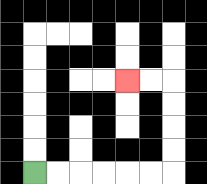{'start': '[1, 7]', 'end': '[5, 3]', 'path_directions': 'R,R,R,R,R,R,U,U,U,U,L,L', 'path_coordinates': '[[1, 7], [2, 7], [3, 7], [4, 7], [5, 7], [6, 7], [7, 7], [7, 6], [7, 5], [7, 4], [7, 3], [6, 3], [5, 3]]'}